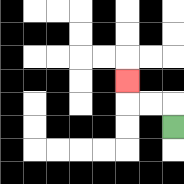{'start': '[7, 5]', 'end': '[5, 3]', 'path_directions': 'U,L,L,U', 'path_coordinates': '[[7, 5], [7, 4], [6, 4], [5, 4], [5, 3]]'}